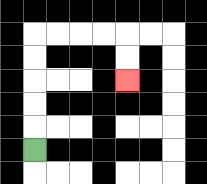{'start': '[1, 6]', 'end': '[5, 3]', 'path_directions': 'U,U,U,U,U,R,R,R,R,D,D', 'path_coordinates': '[[1, 6], [1, 5], [1, 4], [1, 3], [1, 2], [1, 1], [2, 1], [3, 1], [4, 1], [5, 1], [5, 2], [5, 3]]'}